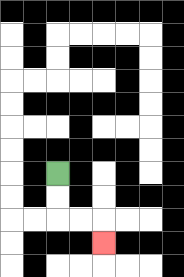{'start': '[2, 7]', 'end': '[4, 10]', 'path_directions': 'D,D,R,R,D', 'path_coordinates': '[[2, 7], [2, 8], [2, 9], [3, 9], [4, 9], [4, 10]]'}